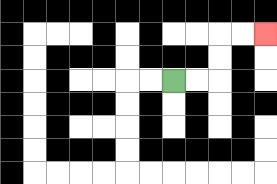{'start': '[7, 3]', 'end': '[11, 1]', 'path_directions': 'R,R,U,U,R,R', 'path_coordinates': '[[7, 3], [8, 3], [9, 3], [9, 2], [9, 1], [10, 1], [11, 1]]'}